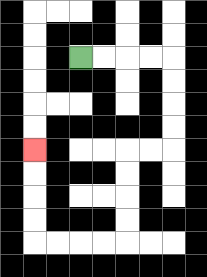{'start': '[3, 2]', 'end': '[1, 6]', 'path_directions': 'R,R,R,R,D,D,D,D,L,L,D,D,D,D,L,L,L,L,U,U,U,U', 'path_coordinates': '[[3, 2], [4, 2], [5, 2], [6, 2], [7, 2], [7, 3], [7, 4], [7, 5], [7, 6], [6, 6], [5, 6], [5, 7], [5, 8], [5, 9], [5, 10], [4, 10], [3, 10], [2, 10], [1, 10], [1, 9], [1, 8], [1, 7], [1, 6]]'}